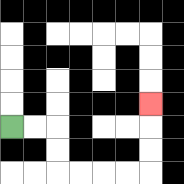{'start': '[0, 5]', 'end': '[6, 4]', 'path_directions': 'R,R,D,D,R,R,R,R,U,U,U', 'path_coordinates': '[[0, 5], [1, 5], [2, 5], [2, 6], [2, 7], [3, 7], [4, 7], [5, 7], [6, 7], [6, 6], [6, 5], [6, 4]]'}